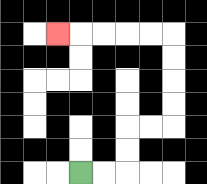{'start': '[3, 7]', 'end': '[2, 1]', 'path_directions': 'R,R,U,U,R,R,U,U,U,U,L,L,L,L,L', 'path_coordinates': '[[3, 7], [4, 7], [5, 7], [5, 6], [5, 5], [6, 5], [7, 5], [7, 4], [7, 3], [7, 2], [7, 1], [6, 1], [5, 1], [4, 1], [3, 1], [2, 1]]'}